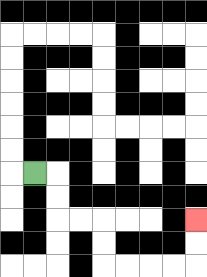{'start': '[1, 7]', 'end': '[8, 9]', 'path_directions': 'R,D,D,R,R,D,D,R,R,R,R,U,U', 'path_coordinates': '[[1, 7], [2, 7], [2, 8], [2, 9], [3, 9], [4, 9], [4, 10], [4, 11], [5, 11], [6, 11], [7, 11], [8, 11], [8, 10], [8, 9]]'}